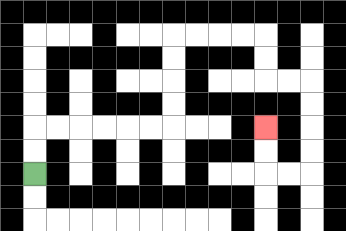{'start': '[1, 7]', 'end': '[11, 5]', 'path_directions': 'U,U,R,R,R,R,R,R,U,U,U,U,R,R,R,R,D,D,R,R,D,D,D,D,L,L,U,U', 'path_coordinates': '[[1, 7], [1, 6], [1, 5], [2, 5], [3, 5], [4, 5], [5, 5], [6, 5], [7, 5], [7, 4], [7, 3], [7, 2], [7, 1], [8, 1], [9, 1], [10, 1], [11, 1], [11, 2], [11, 3], [12, 3], [13, 3], [13, 4], [13, 5], [13, 6], [13, 7], [12, 7], [11, 7], [11, 6], [11, 5]]'}